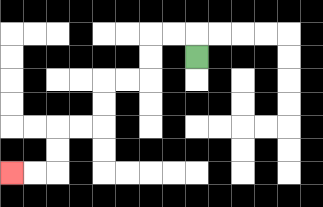{'start': '[8, 2]', 'end': '[0, 7]', 'path_directions': 'U,L,L,D,D,L,L,D,D,L,L,D,D,L,L', 'path_coordinates': '[[8, 2], [8, 1], [7, 1], [6, 1], [6, 2], [6, 3], [5, 3], [4, 3], [4, 4], [4, 5], [3, 5], [2, 5], [2, 6], [2, 7], [1, 7], [0, 7]]'}